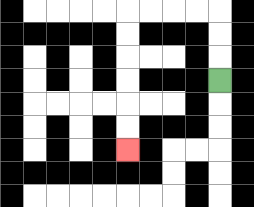{'start': '[9, 3]', 'end': '[5, 6]', 'path_directions': 'U,U,U,L,L,L,L,D,D,D,D,D,D', 'path_coordinates': '[[9, 3], [9, 2], [9, 1], [9, 0], [8, 0], [7, 0], [6, 0], [5, 0], [5, 1], [5, 2], [5, 3], [5, 4], [5, 5], [5, 6]]'}